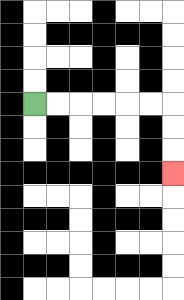{'start': '[1, 4]', 'end': '[7, 7]', 'path_directions': 'R,R,R,R,R,R,D,D,D', 'path_coordinates': '[[1, 4], [2, 4], [3, 4], [4, 4], [5, 4], [6, 4], [7, 4], [7, 5], [7, 6], [7, 7]]'}